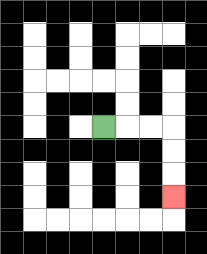{'start': '[4, 5]', 'end': '[7, 8]', 'path_directions': 'R,R,R,D,D,D', 'path_coordinates': '[[4, 5], [5, 5], [6, 5], [7, 5], [7, 6], [7, 7], [7, 8]]'}